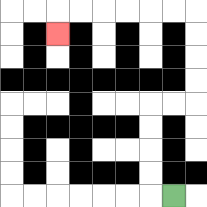{'start': '[7, 8]', 'end': '[2, 1]', 'path_directions': 'L,U,U,U,U,R,R,U,U,U,U,L,L,L,L,L,L,D', 'path_coordinates': '[[7, 8], [6, 8], [6, 7], [6, 6], [6, 5], [6, 4], [7, 4], [8, 4], [8, 3], [8, 2], [8, 1], [8, 0], [7, 0], [6, 0], [5, 0], [4, 0], [3, 0], [2, 0], [2, 1]]'}